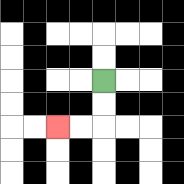{'start': '[4, 3]', 'end': '[2, 5]', 'path_directions': 'D,D,L,L', 'path_coordinates': '[[4, 3], [4, 4], [4, 5], [3, 5], [2, 5]]'}